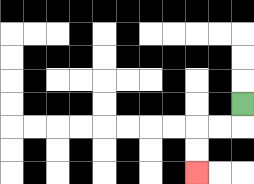{'start': '[10, 4]', 'end': '[8, 7]', 'path_directions': 'D,L,L,D,D', 'path_coordinates': '[[10, 4], [10, 5], [9, 5], [8, 5], [8, 6], [8, 7]]'}